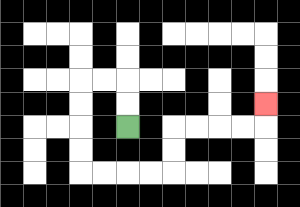{'start': '[5, 5]', 'end': '[11, 4]', 'path_directions': 'U,U,L,L,D,D,D,D,R,R,R,R,U,U,R,R,R,R,U', 'path_coordinates': '[[5, 5], [5, 4], [5, 3], [4, 3], [3, 3], [3, 4], [3, 5], [3, 6], [3, 7], [4, 7], [5, 7], [6, 7], [7, 7], [7, 6], [7, 5], [8, 5], [9, 5], [10, 5], [11, 5], [11, 4]]'}